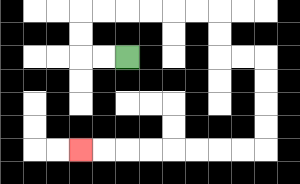{'start': '[5, 2]', 'end': '[3, 6]', 'path_directions': 'L,L,U,U,R,R,R,R,R,R,D,D,R,R,D,D,D,D,L,L,L,L,L,L,L,L', 'path_coordinates': '[[5, 2], [4, 2], [3, 2], [3, 1], [3, 0], [4, 0], [5, 0], [6, 0], [7, 0], [8, 0], [9, 0], [9, 1], [9, 2], [10, 2], [11, 2], [11, 3], [11, 4], [11, 5], [11, 6], [10, 6], [9, 6], [8, 6], [7, 6], [6, 6], [5, 6], [4, 6], [3, 6]]'}